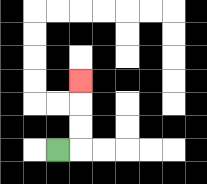{'start': '[2, 6]', 'end': '[3, 3]', 'path_directions': 'R,U,U,U', 'path_coordinates': '[[2, 6], [3, 6], [3, 5], [3, 4], [3, 3]]'}